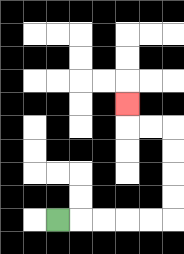{'start': '[2, 9]', 'end': '[5, 4]', 'path_directions': 'R,R,R,R,R,U,U,U,U,L,L,U', 'path_coordinates': '[[2, 9], [3, 9], [4, 9], [5, 9], [6, 9], [7, 9], [7, 8], [7, 7], [7, 6], [7, 5], [6, 5], [5, 5], [5, 4]]'}